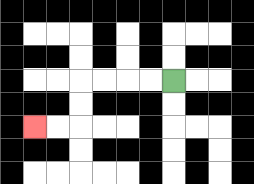{'start': '[7, 3]', 'end': '[1, 5]', 'path_directions': 'L,L,L,L,D,D,L,L', 'path_coordinates': '[[7, 3], [6, 3], [5, 3], [4, 3], [3, 3], [3, 4], [3, 5], [2, 5], [1, 5]]'}